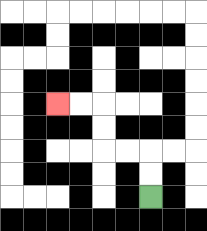{'start': '[6, 8]', 'end': '[2, 4]', 'path_directions': 'U,U,L,L,U,U,L,L', 'path_coordinates': '[[6, 8], [6, 7], [6, 6], [5, 6], [4, 6], [4, 5], [4, 4], [3, 4], [2, 4]]'}